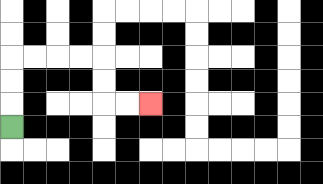{'start': '[0, 5]', 'end': '[6, 4]', 'path_directions': 'U,U,U,R,R,R,R,D,D,R,R', 'path_coordinates': '[[0, 5], [0, 4], [0, 3], [0, 2], [1, 2], [2, 2], [3, 2], [4, 2], [4, 3], [4, 4], [5, 4], [6, 4]]'}